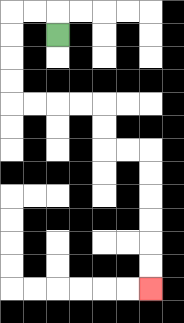{'start': '[2, 1]', 'end': '[6, 12]', 'path_directions': 'U,L,L,D,D,D,D,R,R,R,R,D,D,R,R,D,D,D,D,D,D', 'path_coordinates': '[[2, 1], [2, 0], [1, 0], [0, 0], [0, 1], [0, 2], [0, 3], [0, 4], [1, 4], [2, 4], [3, 4], [4, 4], [4, 5], [4, 6], [5, 6], [6, 6], [6, 7], [6, 8], [6, 9], [6, 10], [6, 11], [6, 12]]'}